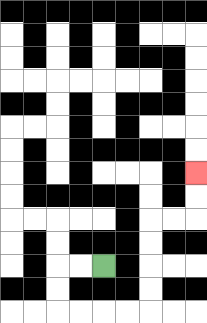{'start': '[4, 11]', 'end': '[8, 7]', 'path_directions': 'L,L,D,D,R,R,R,R,U,U,U,U,R,R,U,U', 'path_coordinates': '[[4, 11], [3, 11], [2, 11], [2, 12], [2, 13], [3, 13], [4, 13], [5, 13], [6, 13], [6, 12], [6, 11], [6, 10], [6, 9], [7, 9], [8, 9], [8, 8], [8, 7]]'}